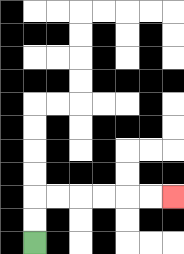{'start': '[1, 10]', 'end': '[7, 8]', 'path_directions': 'U,U,R,R,R,R,R,R', 'path_coordinates': '[[1, 10], [1, 9], [1, 8], [2, 8], [3, 8], [4, 8], [5, 8], [6, 8], [7, 8]]'}